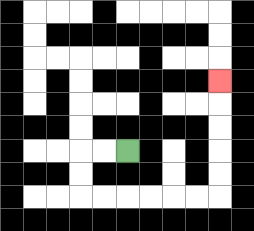{'start': '[5, 6]', 'end': '[9, 3]', 'path_directions': 'L,L,D,D,R,R,R,R,R,R,U,U,U,U,U', 'path_coordinates': '[[5, 6], [4, 6], [3, 6], [3, 7], [3, 8], [4, 8], [5, 8], [6, 8], [7, 8], [8, 8], [9, 8], [9, 7], [9, 6], [9, 5], [9, 4], [9, 3]]'}